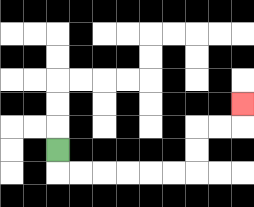{'start': '[2, 6]', 'end': '[10, 4]', 'path_directions': 'D,R,R,R,R,R,R,U,U,R,R,U', 'path_coordinates': '[[2, 6], [2, 7], [3, 7], [4, 7], [5, 7], [6, 7], [7, 7], [8, 7], [8, 6], [8, 5], [9, 5], [10, 5], [10, 4]]'}